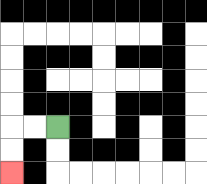{'start': '[2, 5]', 'end': '[0, 7]', 'path_directions': 'L,L,D,D', 'path_coordinates': '[[2, 5], [1, 5], [0, 5], [0, 6], [0, 7]]'}